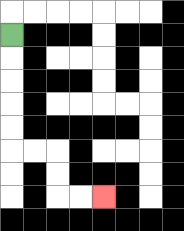{'start': '[0, 1]', 'end': '[4, 8]', 'path_directions': 'D,D,D,D,D,R,R,D,D,R,R', 'path_coordinates': '[[0, 1], [0, 2], [0, 3], [0, 4], [0, 5], [0, 6], [1, 6], [2, 6], [2, 7], [2, 8], [3, 8], [4, 8]]'}